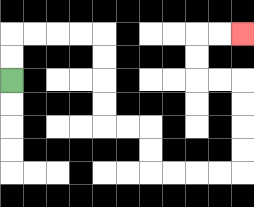{'start': '[0, 3]', 'end': '[10, 1]', 'path_directions': 'U,U,R,R,R,R,D,D,D,D,R,R,D,D,R,R,R,R,U,U,U,U,L,L,U,U,R,R', 'path_coordinates': '[[0, 3], [0, 2], [0, 1], [1, 1], [2, 1], [3, 1], [4, 1], [4, 2], [4, 3], [4, 4], [4, 5], [5, 5], [6, 5], [6, 6], [6, 7], [7, 7], [8, 7], [9, 7], [10, 7], [10, 6], [10, 5], [10, 4], [10, 3], [9, 3], [8, 3], [8, 2], [8, 1], [9, 1], [10, 1]]'}